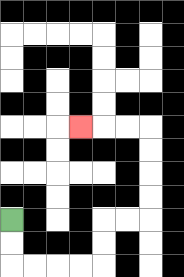{'start': '[0, 9]', 'end': '[3, 5]', 'path_directions': 'D,D,R,R,R,R,U,U,R,R,U,U,U,U,L,L,L', 'path_coordinates': '[[0, 9], [0, 10], [0, 11], [1, 11], [2, 11], [3, 11], [4, 11], [4, 10], [4, 9], [5, 9], [6, 9], [6, 8], [6, 7], [6, 6], [6, 5], [5, 5], [4, 5], [3, 5]]'}